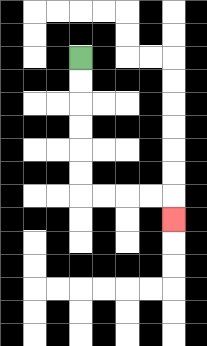{'start': '[3, 2]', 'end': '[7, 9]', 'path_directions': 'D,D,D,D,D,D,R,R,R,R,D', 'path_coordinates': '[[3, 2], [3, 3], [3, 4], [3, 5], [3, 6], [3, 7], [3, 8], [4, 8], [5, 8], [6, 8], [7, 8], [7, 9]]'}